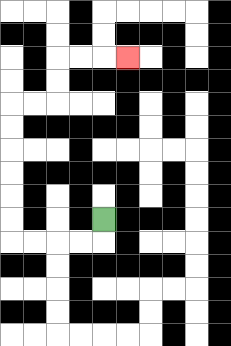{'start': '[4, 9]', 'end': '[5, 2]', 'path_directions': 'D,L,L,L,L,U,U,U,U,U,U,R,R,U,U,R,R,R', 'path_coordinates': '[[4, 9], [4, 10], [3, 10], [2, 10], [1, 10], [0, 10], [0, 9], [0, 8], [0, 7], [0, 6], [0, 5], [0, 4], [1, 4], [2, 4], [2, 3], [2, 2], [3, 2], [4, 2], [5, 2]]'}